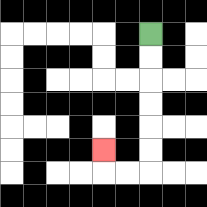{'start': '[6, 1]', 'end': '[4, 6]', 'path_directions': 'D,D,D,D,D,D,L,L,U', 'path_coordinates': '[[6, 1], [6, 2], [6, 3], [6, 4], [6, 5], [6, 6], [6, 7], [5, 7], [4, 7], [4, 6]]'}